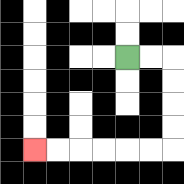{'start': '[5, 2]', 'end': '[1, 6]', 'path_directions': 'R,R,D,D,D,D,L,L,L,L,L,L', 'path_coordinates': '[[5, 2], [6, 2], [7, 2], [7, 3], [7, 4], [7, 5], [7, 6], [6, 6], [5, 6], [4, 6], [3, 6], [2, 6], [1, 6]]'}